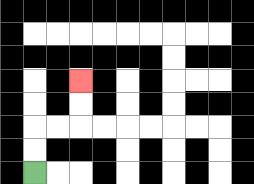{'start': '[1, 7]', 'end': '[3, 3]', 'path_directions': 'U,U,R,R,U,U', 'path_coordinates': '[[1, 7], [1, 6], [1, 5], [2, 5], [3, 5], [3, 4], [3, 3]]'}